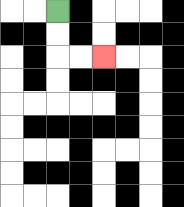{'start': '[2, 0]', 'end': '[4, 2]', 'path_directions': 'D,D,R,R', 'path_coordinates': '[[2, 0], [2, 1], [2, 2], [3, 2], [4, 2]]'}